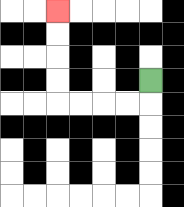{'start': '[6, 3]', 'end': '[2, 0]', 'path_directions': 'D,L,L,L,L,U,U,U,U', 'path_coordinates': '[[6, 3], [6, 4], [5, 4], [4, 4], [3, 4], [2, 4], [2, 3], [2, 2], [2, 1], [2, 0]]'}